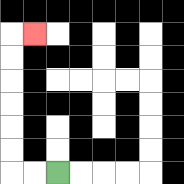{'start': '[2, 7]', 'end': '[1, 1]', 'path_directions': 'L,L,U,U,U,U,U,U,R', 'path_coordinates': '[[2, 7], [1, 7], [0, 7], [0, 6], [0, 5], [0, 4], [0, 3], [0, 2], [0, 1], [1, 1]]'}